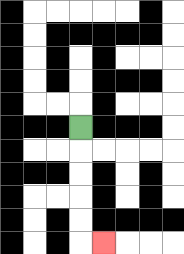{'start': '[3, 5]', 'end': '[4, 10]', 'path_directions': 'D,D,D,D,D,R', 'path_coordinates': '[[3, 5], [3, 6], [3, 7], [3, 8], [3, 9], [3, 10], [4, 10]]'}